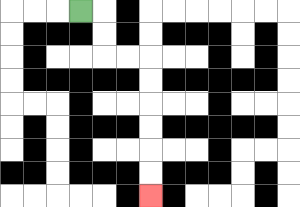{'start': '[3, 0]', 'end': '[6, 8]', 'path_directions': 'R,D,D,R,R,D,D,D,D,D,D', 'path_coordinates': '[[3, 0], [4, 0], [4, 1], [4, 2], [5, 2], [6, 2], [6, 3], [6, 4], [6, 5], [6, 6], [6, 7], [6, 8]]'}